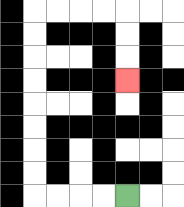{'start': '[5, 8]', 'end': '[5, 3]', 'path_directions': 'L,L,L,L,U,U,U,U,U,U,U,U,R,R,R,R,D,D,D', 'path_coordinates': '[[5, 8], [4, 8], [3, 8], [2, 8], [1, 8], [1, 7], [1, 6], [1, 5], [1, 4], [1, 3], [1, 2], [1, 1], [1, 0], [2, 0], [3, 0], [4, 0], [5, 0], [5, 1], [5, 2], [5, 3]]'}